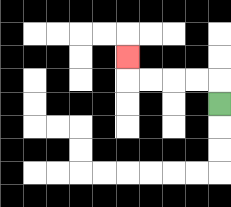{'start': '[9, 4]', 'end': '[5, 2]', 'path_directions': 'U,L,L,L,L,U', 'path_coordinates': '[[9, 4], [9, 3], [8, 3], [7, 3], [6, 3], [5, 3], [5, 2]]'}